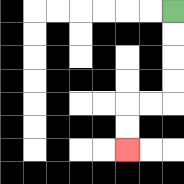{'start': '[7, 0]', 'end': '[5, 6]', 'path_directions': 'D,D,D,D,L,L,D,D', 'path_coordinates': '[[7, 0], [7, 1], [7, 2], [7, 3], [7, 4], [6, 4], [5, 4], [5, 5], [5, 6]]'}